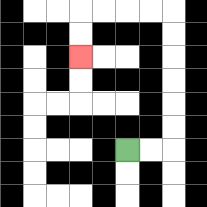{'start': '[5, 6]', 'end': '[3, 2]', 'path_directions': 'R,R,U,U,U,U,U,U,L,L,L,L,D,D', 'path_coordinates': '[[5, 6], [6, 6], [7, 6], [7, 5], [7, 4], [7, 3], [7, 2], [7, 1], [7, 0], [6, 0], [5, 0], [4, 0], [3, 0], [3, 1], [3, 2]]'}